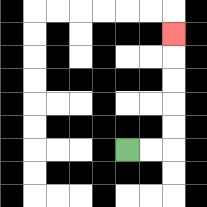{'start': '[5, 6]', 'end': '[7, 1]', 'path_directions': 'R,R,U,U,U,U,U', 'path_coordinates': '[[5, 6], [6, 6], [7, 6], [7, 5], [7, 4], [7, 3], [7, 2], [7, 1]]'}